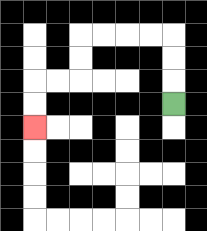{'start': '[7, 4]', 'end': '[1, 5]', 'path_directions': 'U,U,U,L,L,L,L,D,D,L,L,D,D', 'path_coordinates': '[[7, 4], [7, 3], [7, 2], [7, 1], [6, 1], [5, 1], [4, 1], [3, 1], [3, 2], [3, 3], [2, 3], [1, 3], [1, 4], [1, 5]]'}